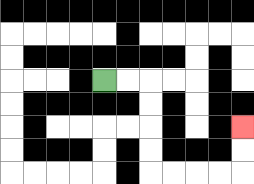{'start': '[4, 3]', 'end': '[10, 5]', 'path_directions': 'R,R,D,D,D,D,R,R,R,R,U,U', 'path_coordinates': '[[4, 3], [5, 3], [6, 3], [6, 4], [6, 5], [6, 6], [6, 7], [7, 7], [8, 7], [9, 7], [10, 7], [10, 6], [10, 5]]'}